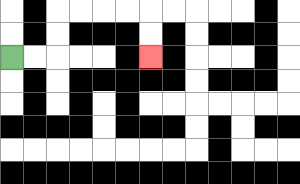{'start': '[0, 2]', 'end': '[6, 2]', 'path_directions': 'R,R,U,U,R,R,R,R,D,D', 'path_coordinates': '[[0, 2], [1, 2], [2, 2], [2, 1], [2, 0], [3, 0], [4, 0], [5, 0], [6, 0], [6, 1], [6, 2]]'}